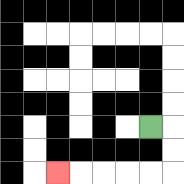{'start': '[6, 5]', 'end': '[2, 7]', 'path_directions': 'R,D,D,L,L,L,L,L', 'path_coordinates': '[[6, 5], [7, 5], [7, 6], [7, 7], [6, 7], [5, 7], [4, 7], [3, 7], [2, 7]]'}